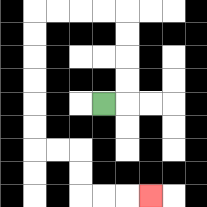{'start': '[4, 4]', 'end': '[6, 8]', 'path_directions': 'R,U,U,U,U,L,L,L,L,D,D,D,D,D,D,R,R,D,D,R,R,R', 'path_coordinates': '[[4, 4], [5, 4], [5, 3], [5, 2], [5, 1], [5, 0], [4, 0], [3, 0], [2, 0], [1, 0], [1, 1], [1, 2], [1, 3], [1, 4], [1, 5], [1, 6], [2, 6], [3, 6], [3, 7], [3, 8], [4, 8], [5, 8], [6, 8]]'}